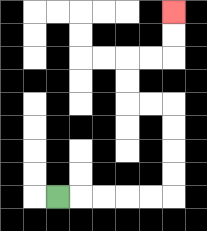{'start': '[2, 8]', 'end': '[7, 0]', 'path_directions': 'R,R,R,R,R,U,U,U,U,L,L,U,U,R,R,U,U', 'path_coordinates': '[[2, 8], [3, 8], [4, 8], [5, 8], [6, 8], [7, 8], [7, 7], [7, 6], [7, 5], [7, 4], [6, 4], [5, 4], [5, 3], [5, 2], [6, 2], [7, 2], [7, 1], [7, 0]]'}